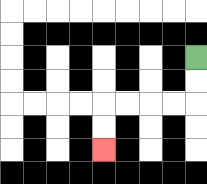{'start': '[8, 2]', 'end': '[4, 6]', 'path_directions': 'D,D,L,L,L,L,D,D', 'path_coordinates': '[[8, 2], [8, 3], [8, 4], [7, 4], [6, 4], [5, 4], [4, 4], [4, 5], [4, 6]]'}